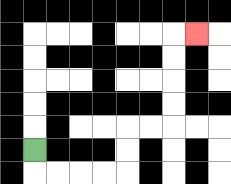{'start': '[1, 6]', 'end': '[8, 1]', 'path_directions': 'D,R,R,R,R,U,U,R,R,U,U,U,U,R', 'path_coordinates': '[[1, 6], [1, 7], [2, 7], [3, 7], [4, 7], [5, 7], [5, 6], [5, 5], [6, 5], [7, 5], [7, 4], [7, 3], [7, 2], [7, 1], [8, 1]]'}